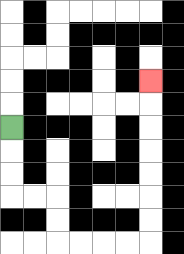{'start': '[0, 5]', 'end': '[6, 3]', 'path_directions': 'D,D,D,R,R,D,D,R,R,R,R,U,U,U,U,U,U,U', 'path_coordinates': '[[0, 5], [0, 6], [0, 7], [0, 8], [1, 8], [2, 8], [2, 9], [2, 10], [3, 10], [4, 10], [5, 10], [6, 10], [6, 9], [6, 8], [6, 7], [6, 6], [6, 5], [6, 4], [6, 3]]'}